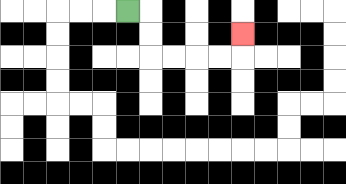{'start': '[5, 0]', 'end': '[10, 1]', 'path_directions': 'R,D,D,R,R,R,R,U', 'path_coordinates': '[[5, 0], [6, 0], [6, 1], [6, 2], [7, 2], [8, 2], [9, 2], [10, 2], [10, 1]]'}